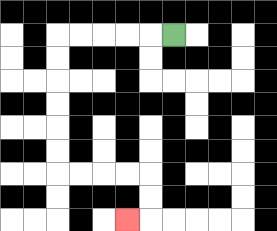{'start': '[7, 1]', 'end': '[5, 9]', 'path_directions': 'L,L,L,L,L,D,D,D,D,D,D,R,R,R,R,D,D,L', 'path_coordinates': '[[7, 1], [6, 1], [5, 1], [4, 1], [3, 1], [2, 1], [2, 2], [2, 3], [2, 4], [2, 5], [2, 6], [2, 7], [3, 7], [4, 7], [5, 7], [6, 7], [6, 8], [6, 9], [5, 9]]'}